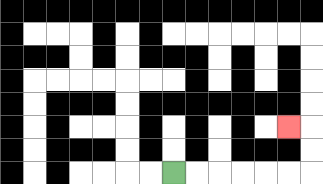{'start': '[7, 7]', 'end': '[12, 5]', 'path_directions': 'R,R,R,R,R,R,U,U,L', 'path_coordinates': '[[7, 7], [8, 7], [9, 7], [10, 7], [11, 7], [12, 7], [13, 7], [13, 6], [13, 5], [12, 5]]'}